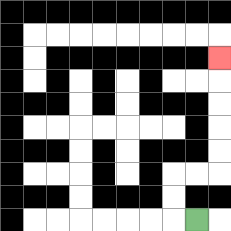{'start': '[8, 9]', 'end': '[9, 2]', 'path_directions': 'L,U,U,R,R,U,U,U,U,U', 'path_coordinates': '[[8, 9], [7, 9], [7, 8], [7, 7], [8, 7], [9, 7], [9, 6], [9, 5], [9, 4], [9, 3], [9, 2]]'}